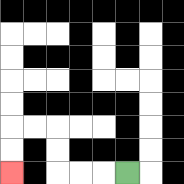{'start': '[5, 7]', 'end': '[0, 7]', 'path_directions': 'L,L,L,U,U,L,L,D,D', 'path_coordinates': '[[5, 7], [4, 7], [3, 7], [2, 7], [2, 6], [2, 5], [1, 5], [0, 5], [0, 6], [0, 7]]'}